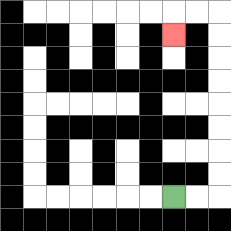{'start': '[7, 8]', 'end': '[7, 1]', 'path_directions': 'R,R,U,U,U,U,U,U,U,U,L,L,D', 'path_coordinates': '[[7, 8], [8, 8], [9, 8], [9, 7], [9, 6], [9, 5], [9, 4], [9, 3], [9, 2], [9, 1], [9, 0], [8, 0], [7, 0], [7, 1]]'}